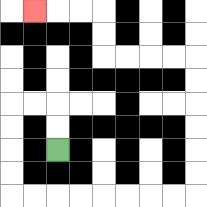{'start': '[2, 6]', 'end': '[1, 0]', 'path_directions': 'U,U,L,L,D,D,D,D,R,R,R,R,R,R,R,R,U,U,U,U,U,U,L,L,L,L,U,U,L,L,L', 'path_coordinates': '[[2, 6], [2, 5], [2, 4], [1, 4], [0, 4], [0, 5], [0, 6], [0, 7], [0, 8], [1, 8], [2, 8], [3, 8], [4, 8], [5, 8], [6, 8], [7, 8], [8, 8], [8, 7], [8, 6], [8, 5], [8, 4], [8, 3], [8, 2], [7, 2], [6, 2], [5, 2], [4, 2], [4, 1], [4, 0], [3, 0], [2, 0], [1, 0]]'}